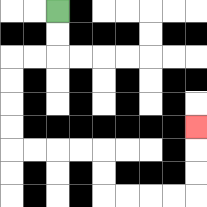{'start': '[2, 0]', 'end': '[8, 5]', 'path_directions': 'D,D,L,L,D,D,D,D,R,R,R,R,D,D,R,R,R,R,U,U,U', 'path_coordinates': '[[2, 0], [2, 1], [2, 2], [1, 2], [0, 2], [0, 3], [0, 4], [0, 5], [0, 6], [1, 6], [2, 6], [3, 6], [4, 6], [4, 7], [4, 8], [5, 8], [6, 8], [7, 8], [8, 8], [8, 7], [8, 6], [8, 5]]'}